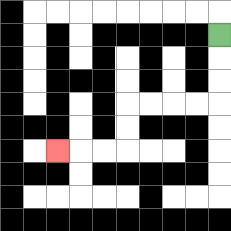{'start': '[9, 1]', 'end': '[2, 6]', 'path_directions': 'D,D,D,L,L,L,L,D,D,L,L,L', 'path_coordinates': '[[9, 1], [9, 2], [9, 3], [9, 4], [8, 4], [7, 4], [6, 4], [5, 4], [5, 5], [5, 6], [4, 6], [3, 6], [2, 6]]'}